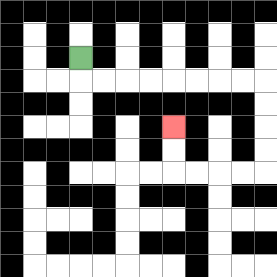{'start': '[3, 2]', 'end': '[7, 5]', 'path_directions': 'D,R,R,R,R,R,R,R,R,D,D,D,D,L,L,L,L,U,U', 'path_coordinates': '[[3, 2], [3, 3], [4, 3], [5, 3], [6, 3], [7, 3], [8, 3], [9, 3], [10, 3], [11, 3], [11, 4], [11, 5], [11, 6], [11, 7], [10, 7], [9, 7], [8, 7], [7, 7], [7, 6], [7, 5]]'}